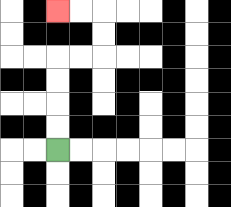{'start': '[2, 6]', 'end': '[2, 0]', 'path_directions': 'U,U,U,U,R,R,U,U,L,L', 'path_coordinates': '[[2, 6], [2, 5], [2, 4], [2, 3], [2, 2], [3, 2], [4, 2], [4, 1], [4, 0], [3, 0], [2, 0]]'}